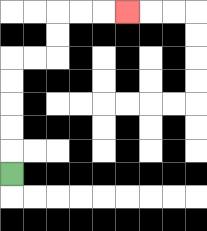{'start': '[0, 7]', 'end': '[5, 0]', 'path_directions': 'U,U,U,U,U,R,R,U,U,R,R,R', 'path_coordinates': '[[0, 7], [0, 6], [0, 5], [0, 4], [0, 3], [0, 2], [1, 2], [2, 2], [2, 1], [2, 0], [3, 0], [4, 0], [5, 0]]'}